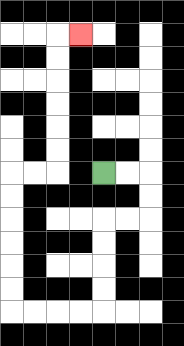{'start': '[4, 7]', 'end': '[3, 1]', 'path_directions': 'R,R,D,D,L,L,D,D,D,D,L,L,L,L,U,U,U,U,U,U,R,R,U,U,U,U,U,U,R', 'path_coordinates': '[[4, 7], [5, 7], [6, 7], [6, 8], [6, 9], [5, 9], [4, 9], [4, 10], [4, 11], [4, 12], [4, 13], [3, 13], [2, 13], [1, 13], [0, 13], [0, 12], [0, 11], [0, 10], [0, 9], [0, 8], [0, 7], [1, 7], [2, 7], [2, 6], [2, 5], [2, 4], [2, 3], [2, 2], [2, 1], [3, 1]]'}